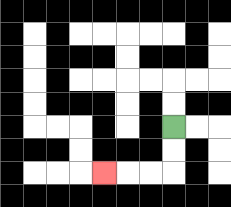{'start': '[7, 5]', 'end': '[4, 7]', 'path_directions': 'D,D,L,L,L', 'path_coordinates': '[[7, 5], [7, 6], [7, 7], [6, 7], [5, 7], [4, 7]]'}